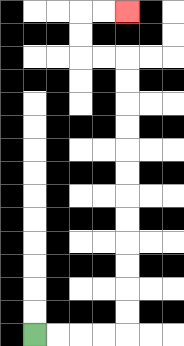{'start': '[1, 14]', 'end': '[5, 0]', 'path_directions': 'R,R,R,R,U,U,U,U,U,U,U,U,U,U,U,U,L,L,U,U,R,R', 'path_coordinates': '[[1, 14], [2, 14], [3, 14], [4, 14], [5, 14], [5, 13], [5, 12], [5, 11], [5, 10], [5, 9], [5, 8], [5, 7], [5, 6], [5, 5], [5, 4], [5, 3], [5, 2], [4, 2], [3, 2], [3, 1], [3, 0], [4, 0], [5, 0]]'}